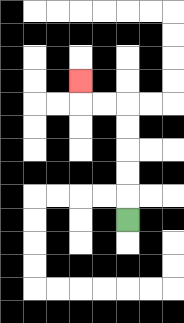{'start': '[5, 9]', 'end': '[3, 3]', 'path_directions': 'U,U,U,U,U,L,L,U', 'path_coordinates': '[[5, 9], [5, 8], [5, 7], [5, 6], [5, 5], [5, 4], [4, 4], [3, 4], [3, 3]]'}